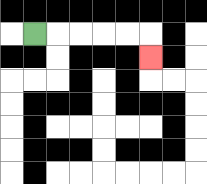{'start': '[1, 1]', 'end': '[6, 2]', 'path_directions': 'R,R,R,R,R,D', 'path_coordinates': '[[1, 1], [2, 1], [3, 1], [4, 1], [5, 1], [6, 1], [6, 2]]'}